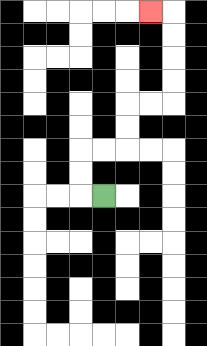{'start': '[4, 8]', 'end': '[6, 0]', 'path_directions': 'L,U,U,R,R,U,U,R,R,U,U,U,U,L', 'path_coordinates': '[[4, 8], [3, 8], [3, 7], [3, 6], [4, 6], [5, 6], [5, 5], [5, 4], [6, 4], [7, 4], [7, 3], [7, 2], [7, 1], [7, 0], [6, 0]]'}